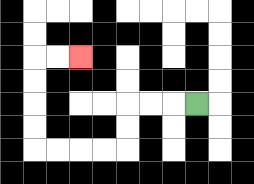{'start': '[8, 4]', 'end': '[3, 2]', 'path_directions': 'L,L,L,D,D,L,L,L,L,U,U,U,U,R,R', 'path_coordinates': '[[8, 4], [7, 4], [6, 4], [5, 4], [5, 5], [5, 6], [4, 6], [3, 6], [2, 6], [1, 6], [1, 5], [1, 4], [1, 3], [1, 2], [2, 2], [3, 2]]'}